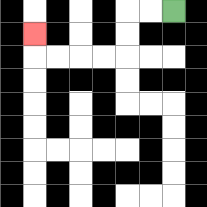{'start': '[7, 0]', 'end': '[1, 1]', 'path_directions': 'L,L,D,D,L,L,L,L,U', 'path_coordinates': '[[7, 0], [6, 0], [5, 0], [5, 1], [5, 2], [4, 2], [3, 2], [2, 2], [1, 2], [1, 1]]'}